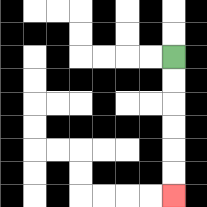{'start': '[7, 2]', 'end': '[7, 8]', 'path_directions': 'D,D,D,D,D,D', 'path_coordinates': '[[7, 2], [7, 3], [7, 4], [7, 5], [7, 6], [7, 7], [7, 8]]'}